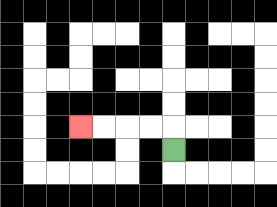{'start': '[7, 6]', 'end': '[3, 5]', 'path_directions': 'U,L,L,L,L', 'path_coordinates': '[[7, 6], [7, 5], [6, 5], [5, 5], [4, 5], [3, 5]]'}